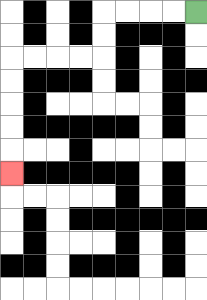{'start': '[8, 0]', 'end': '[0, 7]', 'path_directions': 'L,L,L,L,D,D,L,L,L,L,D,D,D,D,D', 'path_coordinates': '[[8, 0], [7, 0], [6, 0], [5, 0], [4, 0], [4, 1], [4, 2], [3, 2], [2, 2], [1, 2], [0, 2], [0, 3], [0, 4], [0, 5], [0, 6], [0, 7]]'}